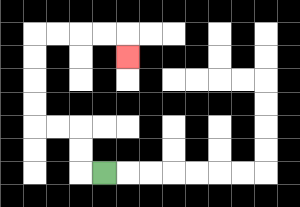{'start': '[4, 7]', 'end': '[5, 2]', 'path_directions': 'L,U,U,L,L,U,U,U,U,R,R,R,R,D', 'path_coordinates': '[[4, 7], [3, 7], [3, 6], [3, 5], [2, 5], [1, 5], [1, 4], [1, 3], [1, 2], [1, 1], [2, 1], [3, 1], [4, 1], [5, 1], [5, 2]]'}